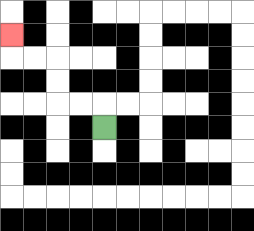{'start': '[4, 5]', 'end': '[0, 1]', 'path_directions': 'U,L,L,U,U,L,L,U', 'path_coordinates': '[[4, 5], [4, 4], [3, 4], [2, 4], [2, 3], [2, 2], [1, 2], [0, 2], [0, 1]]'}